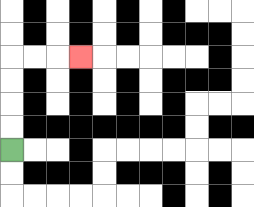{'start': '[0, 6]', 'end': '[3, 2]', 'path_directions': 'U,U,U,U,R,R,R', 'path_coordinates': '[[0, 6], [0, 5], [0, 4], [0, 3], [0, 2], [1, 2], [2, 2], [3, 2]]'}